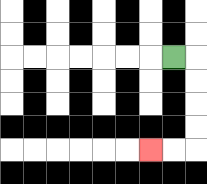{'start': '[7, 2]', 'end': '[6, 6]', 'path_directions': 'R,D,D,D,D,L,L', 'path_coordinates': '[[7, 2], [8, 2], [8, 3], [8, 4], [8, 5], [8, 6], [7, 6], [6, 6]]'}